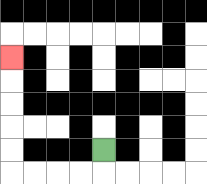{'start': '[4, 6]', 'end': '[0, 2]', 'path_directions': 'D,L,L,L,L,U,U,U,U,U', 'path_coordinates': '[[4, 6], [4, 7], [3, 7], [2, 7], [1, 7], [0, 7], [0, 6], [0, 5], [0, 4], [0, 3], [0, 2]]'}